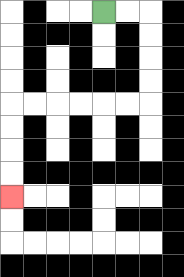{'start': '[4, 0]', 'end': '[0, 8]', 'path_directions': 'R,R,D,D,D,D,L,L,L,L,L,L,D,D,D,D', 'path_coordinates': '[[4, 0], [5, 0], [6, 0], [6, 1], [6, 2], [6, 3], [6, 4], [5, 4], [4, 4], [3, 4], [2, 4], [1, 4], [0, 4], [0, 5], [0, 6], [0, 7], [0, 8]]'}